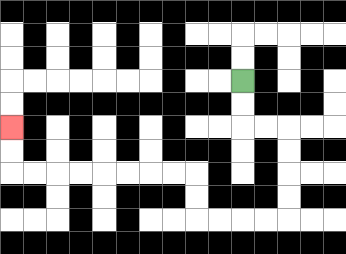{'start': '[10, 3]', 'end': '[0, 5]', 'path_directions': 'D,D,R,R,D,D,D,D,L,L,L,L,U,U,L,L,L,L,L,L,L,L,U,U', 'path_coordinates': '[[10, 3], [10, 4], [10, 5], [11, 5], [12, 5], [12, 6], [12, 7], [12, 8], [12, 9], [11, 9], [10, 9], [9, 9], [8, 9], [8, 8], [8, 7], [7, 7], [6, 7], [5, 7], [4, 7], [3, 7], [2, 7], [1, 7], [0, 7], [0, 6], [0, 5]]'}